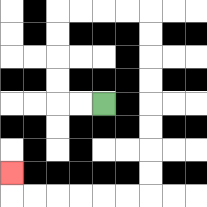{'start': '[4, 4]', 'end': '[0, 7]', 'path_directions': 'L,L,U,U,U,U,R,R,R,R,D,D,D,D,D,D,D,D,L,L,L,L,L,L,U', 'path_coordinates': '[[4, 4], [3, 4], [2, 4], [2, 3], [2, 2], [2, 1], [2, 0], [3, 0], [4, 0], [5, 0], [6, 0], [6, 1], [6, 2], [6, 3], [6, 4], [6, 5], [6, 6], [6, 7], [6, 8], [5, 8], [4, 8], [3, 8], [2, 8], [1, 8], [0, 8], [0, 7]]'}